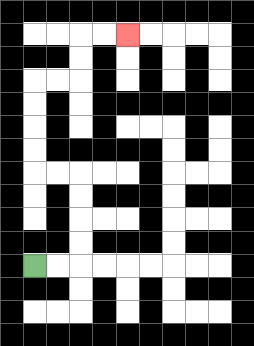{'start': '[1, 11]', 'end': '[5, 1]', 'path_directions': 'R,R,U,U,U,U,L,L,U,U,U,U,R,R,U,U,R,R', 'path_coordinates': '[[1, 11], [2, 11], [3, 11], [3, 10], [3, 9], [3, 8], [3, 7], [2, 7], [1, 7], [1, 6], [1, 5], [1, 4], [1, 3], [2, 3], [3, 3], [3, 2], [3, 1], [4, 1], [5, 1]]'}